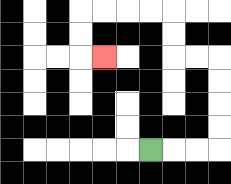{'start': '[6, 6]', 'end': '[4, 2]', 'path_directions': 'R,R,R,U,U,U,U,L,L,U,U,L,L,L,L,D,D,R', 'path_coordinates': '[[6, 6], [7, 6], [8, 6], [9, 6], [9, 5], [9, 4], [9, 3], [9, 2], [8, 2], [7, 2], [7, 1], [7, 0], [6, 0], [5, 0], [4, 0], [3, 0], [3, 1], [3, 2], [4, 2]]'}